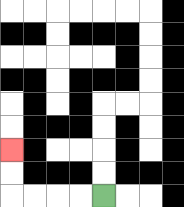{'start': '[4, 8]', 'end': '[0, 6]', 'path_directions': 'L,L,L,L,U,U', 'path_coordinates': '[[4, 8], [3, 8], [2, 8], [1, 8], [0, 8], [0, 7], [0, 6]]'}